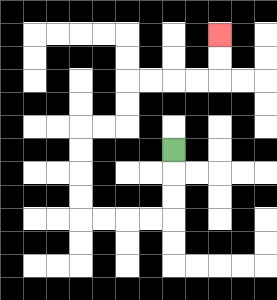{'start': '[7, 6]', 'end': '[9, 1]', 'path_directions': 'D,D,D,L,L,L,L,U,U,U,U,R,R,U,U,R,R,R,R,U,U', 'path_coordinates': '[[7, 6], [7, 7], [7, 8], [7, 9], [6, 9], [5, 9], [4, 9], [3, 9], [3, 8], [3, 7], [3, 6], [3, 5], [4, 5], [5, 5], [5, 4], [5, 3], [6, 3], [7, 3], [8, 3], [9, 3], [9, 2], [9, 1]]'}